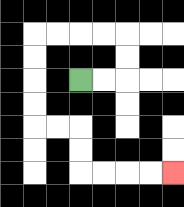{'start': '[3, 3]', 'end': '[7, 7]', 'path_directions': 'R,R,U,U,L,L,L,L,D,D,D,D,R,R,D,D,R,R,R,R', 'path_coordinates': '[[3, 3], [4, 3], [5, 3], [5, 2], [5, 1], [4, 1], [3, 1], [2, 1], [1, 1], [1, 2], [1, 3], [1, 4], [1, 5], [2, 5], [3, 5], [3, 6], [3, 7], [4, 7], [5, 7], [6, 7], [7, 7]]'}